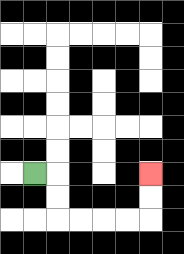{'start': '[1, 7]', 'end': '[6, 7]', 'path_directions': 'R,D,D,R,R,R,R,U,U', 'path_coordinates': '[[1, 7], [2, 7], [2, 8], [2, 9], [3, 9], [4, 9], [5, 9], [6, 9], [6, 8], [6, 7]]'}